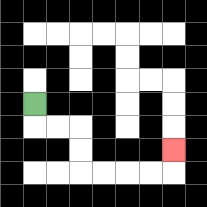{'start': '[1, 4]', 'end': '[7, 6]', 'path_directions': 'D,R,R,D,D,R,R,R,R,U', 'path_coordinates': '[[1, 4], [1, 5], [2, 5], [3, 5], [3, 6], [3, 7], [4, 7], [5, 7], [6, 7], [7, 7], [7, 6]]'}